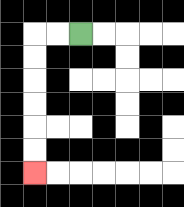{'start': '[3, 1]', 'end': '[1, 7]', 'path_directions': 'L,L,D,D,D,D,D,D', 'path_coordinates': '[[3, 1], [2, 1], [1, 1], [1, 2], [1, 3], [1, 4], [1, 5], [1, 6], [1, 7]]'}